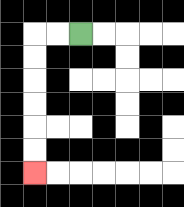{'start': '[3, 1]', 'end': '[1, 7]', 'path_directions': 'L,L,D,D,D,D,D,D', 'path_coordinates': '[[3, 1], [2, 1], [1, 1], [1, 2], [1, 3], [1, 4], [1, 5], [1, 6], [1, 7]]'}